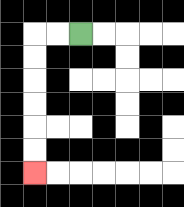{'start': '[3, 1]', 'end': '[1, 7]', 'path_directions': 'L,L,D,D,D,D,D,D', 'path_coordinates': '[[3, 1], [2, 1], [1, 1], [1, 2], [1, 3], [1, 4], [1, 5], [1, 6], [1, 7]]'}